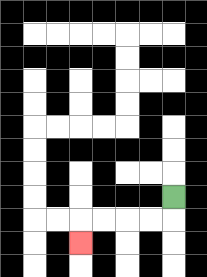{'start': '[7, 8]', 'end': '[3, 10]', 'path_directions': 'D,L,L,L,L,D', 'path_coordinates': '[[7, 8], [7, 9], [6, 9], [5, 9], [4, 9], [3, 9], [3, 10]]'}